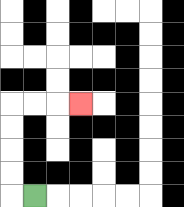{'start': '[1, 8]', 'end': '[3, 4]', 'path_directions': 'L,U,U,U,U,R,R,R', 'path_coordinates': '[[1, 8], [0, 8], [0, 7], [0, 6], [0, 5], [0, 4], [1, 4], [2, 4], [3, 4]]'}